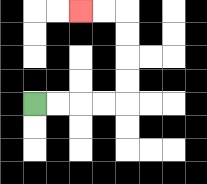{'start': '[1, 4]', 'end': '[3, 0]', 'path_directions': 'R,R,R,R,U,U,U,U,L,L', 'path_coordinates': '[[1, 4], [2, 4], [3, 4], [4, 4], [5, 4], [5, 3], [5, 2], [5, 1], [5, 0], [4, 0], [3, 0]]'}